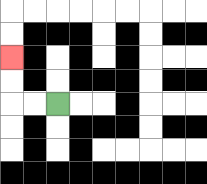{'start': '[2, 4]', 'end': '[0, 2]', 'path_directions': 'L,L,U,U', 'path_coordinates': '[[2, 4], [1, 4], [0, 4], [0, 3], [0, 2]]'}